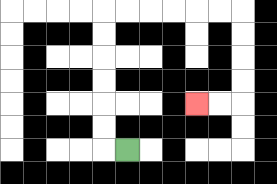{'start': '[5, 6]', 'end': '[8, 4]', 'path_directions': 'L,U,U,U,U,U,U,R,R,R,R,R,R,D,D,D,D,L,L', 'path_coordinates': '[[5, 6], [4, 6], [4, 5], [4, 4], [4, 3], [4, 2], [4, 1], [4, 0], [5, 0], [6, 0], [7, 0], [8, 0], [9, 0], [10, 0], [10, 1], [10, 2], [10, 3], [10, 4], [9, 4], [8, 4]]'}